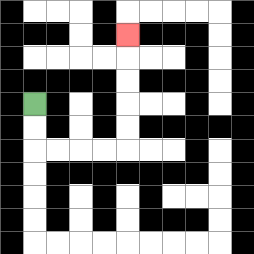{'start': '[1, 4]', 'end': '[5, 1]', 'path_directions': 'D,D,R,R,R,R,U,U,U,U,U', 'path_coordinates': '[[1, 4], [1, 5], [1, 6], [2, 6], [3, 6], [4, 6], [5, 6], [5, 5], [5, 4], [5, 3], [5, 2], [5, 1]]'}